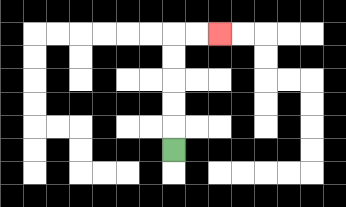{'start': '[7, 6]', 'end': '[9, 1]', 'path_directions': 'U,U,U,U,U,R,R', 'path_coordinates': '[[7, 6], [7, 5], [7, 4], [7, 3], [7, 2], [7, 1], [8, 1], [9, 1]]'}